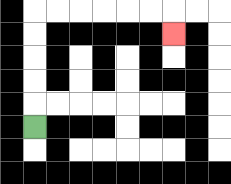{'start': '[1, 5]', 'end': '[7, 1]', 'path_directions': 'U,U,U,U,U,R,R,R,R,R,R,D', 'path_coordinates': '[[1, 5], [1, 4], [1, 3], [1, 2], [1, 1], [1, 0], [2, 0], [3, 0], [4, 0], [5, 0], [6, 0], [7, 0], [7, 1]]'}